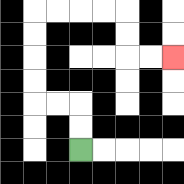{'start': '[3, 6]', 'end': '[7, 2]', 'path_directions': 'U,U,L,L,U,U,U,U,R,R,R,R,D,D,R,R', 'path_coordinates': '[[3, 6], [3, 5], [3, 4], [2, 4], [1, 4], [1, 3], [1, 2], [1, 1], [1, 0], [2, 0], [3, 0], [4, 0], [5, 0], [5, 1], [5, 2], [6, 2], [7, 2]]'}